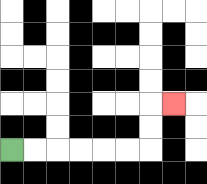{'start': '[0, 6]', 'end': '[7, 4]', 'path_directions': 'R,R,R,R,R,R,U,U,R', 'path_coordinates': '[[0, 6], [1, 6], [2, 6], [3, 6], [4, 6], [5, 6], [6, 6], [6, 5], [6, 4], [7, 4]]'}